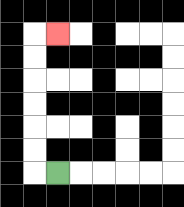{'start': '[2, 7]', 'end': '[2, 1]', 'path_directions': 'L,U,U,U,U,U,U,R', 'path_coordinates': '[[2, 7], [1, 7], [1, 6], [1, 5], [1, 4], [1, 3], [1, 2], [1, 1], [2, 1]]'}